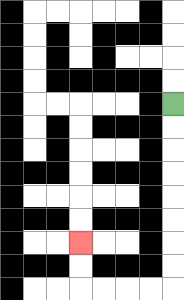{'start': '[7, 4]', 'end': '[3, 10]', 'path_directions': 'D,D,D,D,D,D,D,D,L,L,L,L,U,U', 'path_coordinates': '[[7, 4], [7, 5], [7, 6], [7, 7], [7, 8], [7, 9], [7, 10], [7, 11], [7, 12], [6, 12], [5, 12], [4, 12], [3, 12], [3, 11], [3, 10]]'}